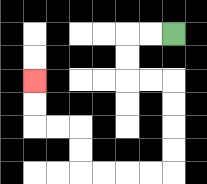{'start': '[7, 1]', 'end': '[1, 3]', 'path_directions': 'L,L,D,D,R,R,D,D,D,D,L,L,L,L,U,U,L,L,U,U', 'path_coordinates': '[[7, 1], [6, 1], [5, 1], [5, 2], [5, 3], [6, 3], [7, 3], [7, 4], [7, 5], [7, 6], [7, 7], [6, 7], [5, 7], [4, 7], [3, 7], [3, 6], [3, 5], [2, 5], [1, 5], [1, 4], [1, 3]]'}